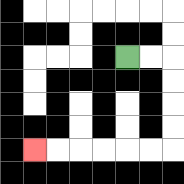{'start': '[5, 2]', 'end': '[1, 6]', 'path_directions': 'R,R,D,D,D,D,L,L,L,L,L,L', 'path_coordinates': '[[5, 2], [6, 2], [7, 2], [7, 3], [7, 4], [7, 5], [7, 6], [6, 6], [5, 6], [4, 6], [3, 6], [2, 6], [1, 6]]'}